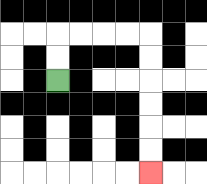{'start': '[2, 3]', 'end': '[6, 7]', 'path_directions': 'U,U,R,R,R,R,D,D,D,D,D,D', 'path_coordinates': '[[2, 3], [2, 2], [2, 1], [3, 1], [4, 1], [5, 1], [6, 1], [6, 2], [6, 3], [6, 4], [6, 5], [6, 6], [6, 7]]'}